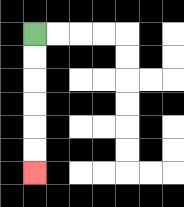{'start': '[1, 1]', 'end': '[1, 7]', 'path_directions': 'D,D,D,D,D,D', 'path_coordinates': '[[1, 1], [1, 2], [1, 3], [1, 4], [1, 5], [1, 6], [1, 7]]'}